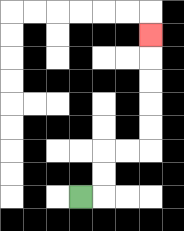{'start': '[3, 8]', 'end': '[6, 1]', 'path_directions': 'R,U,U,R,R,U,U,U,U,U', 'path_coordinates': '[[3, 8], [4, 8], [4, 7], [4, 6], [5, 6], [6, 6], [6, 5], [6, 4], [6, 3], [6, 2], [6, 1]]'}